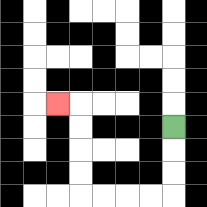{'start': '[7, 5]', 'end': '[2, 4]', 'path_directions': 'D,D,D,L,L,L,L,U,U,U,U,L', 'path_coordinates': '[[7, 5], [7, 6], [7, 7], [7, 8], [6, 8], [5, 8], [4, 8], [3, 8], [3, 7], [3, 6], [3, 5], [3, 4], [2, 4]]'}